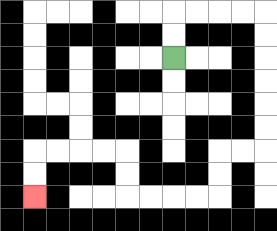{'start': '[7, 2]', 'end': '[1, 8]', 'path_directions': 'U,U,R,R,R,R,D,D,D,D,D,D,L,L,D,D,L,L,L,L,U,U,L,L,L,L,D,D', 'path_coordinates': '[[7, 2], [7, 1], [7, 0], [8, 0], [9, 0], [10, 0], [11, 0], [11, 1], [11, 2], [11, 3], [11, 4], [11, 5], [11, 6], [10, 6], [9, 6], [9, 7], [9, 8], [8, 8], [7, 8], [6, 8], [5, 8], [5, 7], [5, 6], [4, 6], [3, 6], [2, 6], [1, 6], [1, 7], [1, 8]]'}